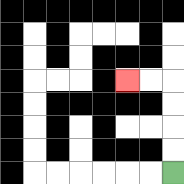{'start': '[7, 7]', 'end': '[5, 3]', 'path_directions': 'U,U,U,U,L,L', 'path_coordinates': '[[7, 7], [7, 6], [7, 5], [7, 4], [7, 3], [6, 3], [5, 3]]'}